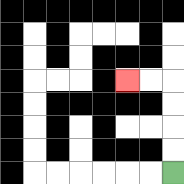{'start': '[7, 7]', 'end': '[5, 3]', 'path_directions': 'U,U,U,U,L,L', 'path_coordinates': '[[7, 7], [7, 6], [7, 5], [7, 4], [7, 3], [6, 3], [5, 3]]'}